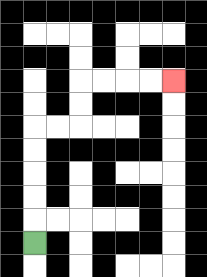{'start': '[1, 10]', 'end': '[7, 3]', 'path_directions': 'U,U,U,U,U,R,R,U,U,R,R,R,R', 'path_coordinates': '[[1, 10], [1, 9], [1, 8], [1, 7], [1, 6], [1, 5], [2, 5], [3, 5], [3, 4], [3, 3], [4, 3], [5, 3], [6, 3], [7, 3]]'}